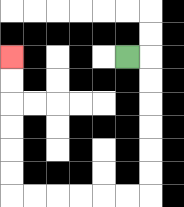{'start': '[5, 2]', 'end': '[0, 2]', 'path_directions': 'R,D,D,D,D,D,D,L,L,L,L,L,L,U,U,U,U,U,U', 'path_coordinates': '[[5, 2], [6, 2], [6, 3], [6, 4], [6, 5], [6, 6], [6, 7], [6, 8], [5, 8], [4, 8], [3, 8], [2, 8], [1, 8], [0, 8], [0, 7], [0, 6], [0, 5], [0, 4], [0, 3], [0, 2]]'}